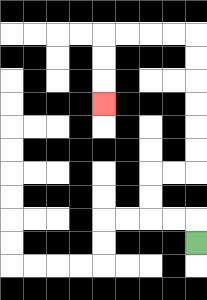{'start': '[8, 10]', 'end': '[4, 4]', 'path_directions': 'U,L,L,U,U,R,R,U,U,U,U,U,U,L,L,L,L,D,D,D', 'path_coordinates': '[[8, 10], [8, 9], [7, 9], [6, 9], [6, 8], [6, 7], [7, 7], [8, 7], [8, 6], [8, 5], [8, 4], [8, 3], [8, 2], [8, 1], [7, 1], [6, 1], [5, 1], [4, 1], [4, 2], [4, 3], [4, 4]]'}